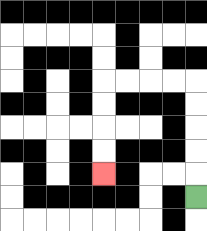{'start': '[8, 8]', 'end': '[4, 7]', 'path_directions': 'U,U,U,U,U,L,L,L,L,D,D,D,D', 'path_coordinates': '[[8, 8], [8, 7], [8, 6], [8, 5], [8, 4], [8, 3], [7, 3], [6, 3], [5, 3], [4, 3], [4, 4], [4, 5], [4, 6], [4, 7]]'}